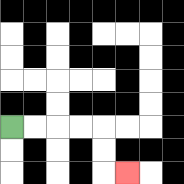{'start': '[0, 5]', 'end': '[5, 7]', 'path_directions': 'R,R,R,R,D,D,R', 'path_coordinates': '[[0, 5], [1, 5], [2, 5], [3, 5], [4, 5], [4, 6], [4, 7], [5, 7]]'}